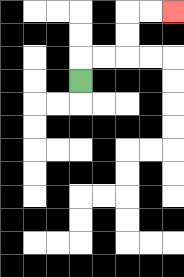{'start': '[3, 3]', 'end': '[7, 0]', 'path_directions': 'U,R,R,U,U,R,R', 'path_coordinates': '[[3, 3], [3, 2], [4, 2], [5, 2], [5, 1], [5, 0], [6, 0], [7, 0]]'}